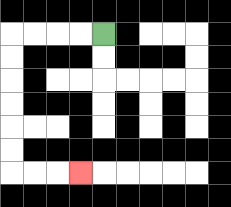{'start': '[4, 1]', 'end': '[3, 7]', 'path_directions': 'L,L,L,L,D,D,D,D,D,D,R,R,R', 'path_coordinates': '[[4, 1], [3, 1], [2, 1], [1, 1], [0, 1], [0, 2], [0, 3], [0, 4], [0, 5], [0, 6], [0, 7], [1, 7], [2, 7], [3, 7]]'}